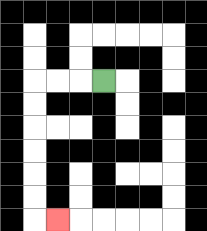{'start': '[4, 3]', 'end': '[2, 9]', 'path_directions': 'L,L,L,D,D,D,D,D,D,R', 'path_coordinates': '[[4, 3], [3, 3], [2, 3], [1, 3], [1, 4], [1, 5], [1, 6], [1, 7], [1, 8], [1, 9], [2, 9]]'}